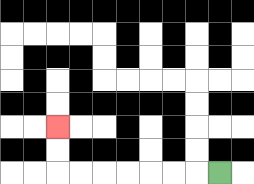{'start': '[9, 7]', 'end': '[2, 5]', 'path_directions': 'L,L,L,L,L,L,L,U,U', 'path_coordinates': '[[9, 7], [8, 7], [7, 7], [6, 7], [5, 7], [4, 7], [3, 7], [2, 7], [2, 6], [2, 5]]'}